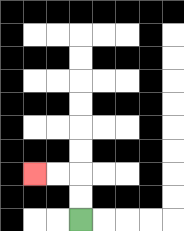{'start': '[3, 9]', 'end': '[1, 7]', 'path_directions': 'U,U,L,L', 'path_coordinates': '[[3, 9], [3, 8], [3, 7], [2, 7], [1, 7]]'}